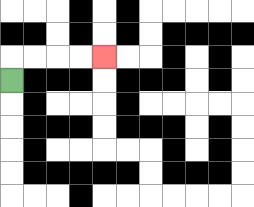{'start': '[0, 3]', 'end': '[4, 2]', 'path_directions': 'U,R,R,R,R', 'path_coordinates': '[[0, 3], [0, 2], [1, 2], [2, 2], [3, 2], [4, 2]]'}